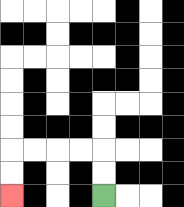{'start': '[4, 8]', 'end': '[0, 8]', 'path_directions': 'U,U,L,L,L,L,D,D', 'path_coordinates': '[[4, 8], [4, 7], [4, 6], [3, 6], [2, 6], [1, 6], [0, 6], [0, 7], [0, 8]]'}